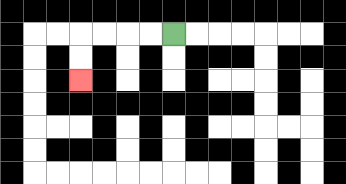{'start': '[7, 1]', 'end': '[3, 3]', 'path_directions': 'L,L,L,L,D,D', 'path_coordinates': '[[7, 1], [6, 1], [5, 1], [4, 1], [3, 1], [3, 2], [3, 3]]'}